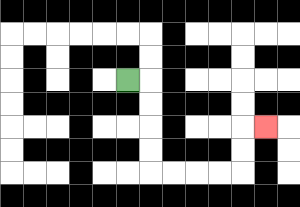{'start': '[5, 3]', 'end': '[11, 5]', 'path_directions': 'R,D,D,D,D,R,R,R,R,U,U,R', 'path_coordinates': '[[5, 3], [6, 3], [6, 4], [6, 5], [6, 6], [6, 7], [7, 7], [8, 7], [9, 7], [10, 7], [10, 6], [10, 5], [11, 5]]'}